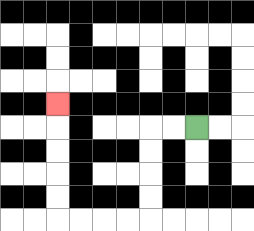{'start': '[8, 5]', 'end': '[2, 4]', 'path_directions': 'L,L,D,D,D,D,L,L,L,L,U,U,U,U,U', 'path_coordinates': '[[8, 5], [7, 5], [6, 5], [6, 6], [6, 7], [6, 8], [6, 9], [5, 9], [4, 9], [3, 9], [2, 9], [2, 8], [2, 7], [2, 6], [2, 5], [2, 4]]'}